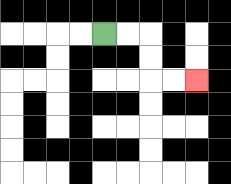{'start': '[4, 1]', 'end': '[8, 3]', 'path_directions': 'R,R,D,D,R,R', 'path_coordinates': '[[4, 1], [5, 1], [6, 1], [6, 2], [6, 3], [7, 3], [8, 3]]'}